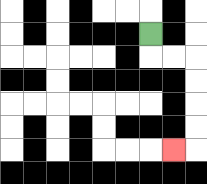{'start': '[6, 1]', 'end': '[7, 6]', 'path_directions': 'D,R,R,D,D,D,D,L', 'path_coordinates': '[[6, 1], [6, 2], [7, 2], [8, 2], [8, 3], [8, 4], [8, 5], [8, 6], [7, 6]]'}